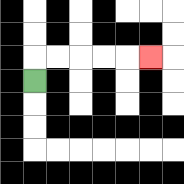{'start': '[1, 3]', 'end': '[6, 2]', 'path_directions': 'U,R,R,R,R,R', 'path_coordinates': '[[1, 3], [1, 2], [2, 2], [3, 2], [4, 2], [5, 2], [6, 2]]'}